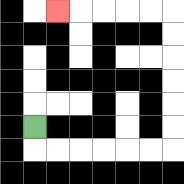{'start': '[1, 5]', 'end': '[2, 0]', 'path_directions': 'D,R,R,R,R,R,R,U,U,U,U,U,U,L,L,L,L,L', 'path_coordinates': '[[1, 5], [1, 6], [2, 6], [3, 6], [4, 6], [5, 6], [6, 6], [7, 6], [7, 5], [7, 4], [7, 3], [7, 2], [7, 1], [7, 0], [6, 0], [5, 0], [4, 0], [3, 0], [2, 0]]'}